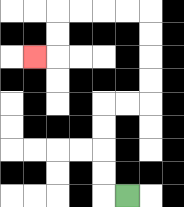{'start': '[5, 8]', 'end': '[1, 2]', 'path_directions': 'L,U,U,U,U,R,R,U,U,U,U,L,L,L,L,D,D,L', 'path_coordinates': '[[5, 8], [4, 8], [4, 7], [4, 6], [4, 5], [4, 4], [5, 4], [6, 4], [6, 3], [6, 2], [6, 1], [6, 0], [5, 0], [4, 0], [3, 0], [2, 0], [2, 1], [2, 2], [1, 2]]'}